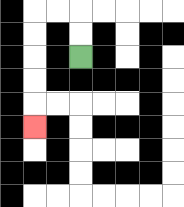{'start': '[3, 2]', 'end': '[1, 5]', 'path_directions': 'U,U,L,L,D,D,D,D,D', 'path_coordinates': '[[3, 2], [3, 1], [3, 0], [2, 0], [1, 0], [1, 1], [1, 2], [1, 3], [1, 4], [1, 5]]'}